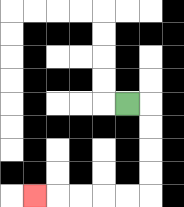{'start': '[5, 4]', 'end': '[1, 8]', 'path_directions': 'R,D,D,D,D,L,L,L,L,L', 'path_coordinates': '[[5, 4], [6, 4], [6, 5], [6, 6], [6, 7], [6, 8], [5, 8], [4, 8], [3, 8], [2, 8], [1, 8]]'}